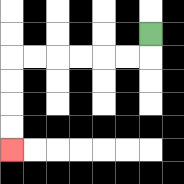{'start': '[6, 1]', 'end': '[0, 6]', 'path_directions': 'D,L,L,L,L,L,L,D,D,D,D', 'path_coordinates': '[[6, 1], [6, 2], [5, 2], [4, 2], [3, 2], [2, 2], [1, 2], [0, 2], [0, 3], [0, 4], [0, 5], [0, 6]]'}